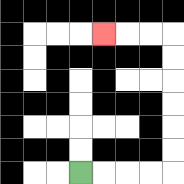{'start': '[3, 7]', 'end': '[4, 1]', 'path_directions': 'R,R,R,R,U,U,U,U,U,U,L,L,L', 'path_coordinates': '[[3, 7], [4, 7], [5, 7], [6, 7], [7, 7], [7, 6], [7, 5], [7, 4], [7, 3], [7, 2], [7, 1], [6, 1], [5, 1], [4, 1]]'}